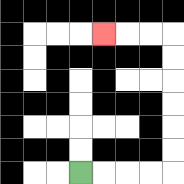{'start': '[3, 7]', 'end': '[4, 1]', 'path_directions': 'R,R,R,R,U,U,U,U,U,U,L,L,L', 'path_coordinates': '[[3, 7], [4, 7], [5, 7], [6, 7], [7, 7], [7, 6], [7, 5], [7, 4], [7, 3], [7, 2], [7, 1], [6, 1], [5, 1], [4, 1]]'}